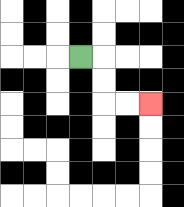{'start': '[3, 2]', 'end': '[6, 4]', 'path_directions': 'R,D,D,R,R', 'path_coordinates': '[[3, 2], [4, 2], [4, 3], [4, 4], [5, 4], [6, 4]]'}